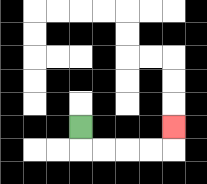{'start': '[3, 5]', 'end': '[7, 5]', 'path_directions': 'D,R,R,R,R,U', 'path_coordinates': '[[3, 5], [3, 6], [4, 6], [5, 6], [6, 6], [7, 6], [7, 5]]'}